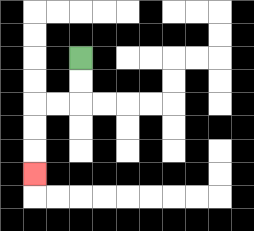{'start': '[3, 2]', 'end': '[1, 7]', 'path_directions': 'D,D,L,L,D,D,D', 'path_coordinates': '[[3, 2], [3, 3], [3, 4], [2, 4], [1, 4], [1, 5], [1, 6], [1, 7]]'}